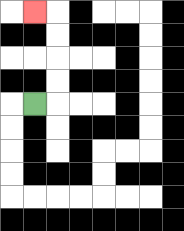{'start': '[1, 4]', 'end': '[1, 0]', 'path_directions': 'R,U,U,U,U,L', 'path_coordinates': '[[1, 4], [2, 4], [2, 3], [2, 2], [2, 1], [2, 0], [1, 0]]'}